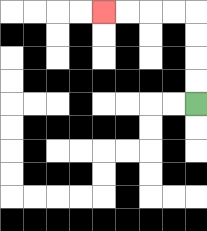{'start': '[8, 4]', 'end': '[4, 0]', 'path_directions': 'U,U,U,U,L,L,L,L', 'path_coordinates': '[[8, 4], [8, 3], [8, 2], [8, 1], [8, 0], [7, 0], [6, 0], [5, 0], [4, 0]]'}